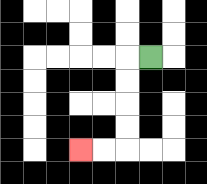{'start': '[6, 2]', 'end': '[3, 6]', 'path_directions': 'L,D,D,D,D,L,L', 'path_coordinates': '[[6, 2], [5, 2], [5, 3], [5, 4], [5, 5], [5, 6], [4, 6], [3, 6]]'}